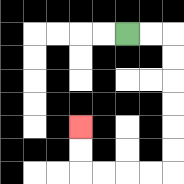{'start': '[5, 1]', 'end': '[3, 5]', 'path_directions': 'R,R,D,D,D,D,D,D,L,L,L,L,U,U', 'path_coordinates': '[[5, 1], [6, 1], [7, 1], [7, 2], [7, 3], [7, 4], [7, 5], [7, 6], [7, 7], [6, 7], [5, 7], [4, 7], [3, 7], [3, 6], [3, 5]]'}